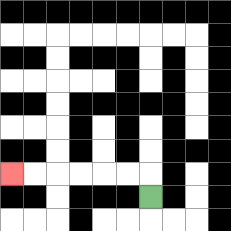{'start': '[6, 8]', 'end': '[0, 7]', 'path_directions': 'U,L,L,L,L,L,L', 'path_coordinates': '[[6, 8], [6, 7], [5, 7], [4, 7], [3, 7], [2, 7], [1, 7], [0, 7]]'}